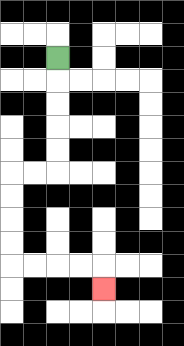{'start': '[2, 2]', 'end': '[4, 12]', 'path_directions': 'D,D,D,D,D,L,L,D,D,D,D,R,R,R,R,D', 'path_coordinates': '[[2, 2], [2, 3], [2, 4], [2, 5], [2, 6], [2, 7], [1, 7], [0, 7], [0, 8], [0, 9], [0, 10], [0, 11], [1, 11], [2, 11], [3, 11], [4, 11], [4, 12]]'}